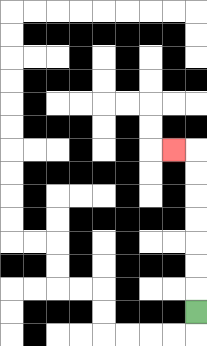{'start': '[8, 13]', 'end': '[7, 6]', 'path_directions': 'U,U,U,U,U,U,U,L', 'path_coordinates': '[[8, 13], [8, 12], [8, 11], [8, 10], [8, 9], [8, 8], [8, 7], [8, 6], [7, 6]]'}